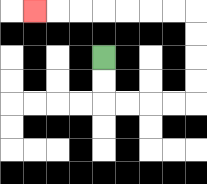{'start': '[4, 2]', 'end': '[1, 0]', 'path_directions': 'D,D,R,R,R,R,U,U,U,U,L,L,L,L,L,L,L', 'path_coordinates': '[[4, 2], [4, 3], [4, 4], [5, 4], [6, 4], [7, 4], [8, 4], [8, 3], [8, 2], [8, 1], [8, 0], [7, 0], [6, 0], [5, 0], [4, 0], [3, 0], [2, 0], [1, 0]]'}